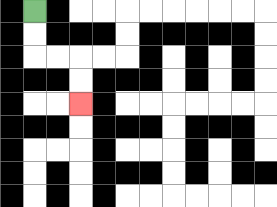{'start': '[1, 0]', 'end': '[3, 4]', 'path_directions': 'D,D,R,R,D,D', 'path_coordinates': '[[1, 0], [1, 1], [1, 2], [2, 2], [3, 2], [3, 3], [3, 4]]'}